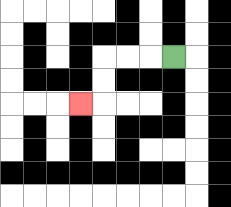{'start': '[7, 2]', 'end': '[3, 4]', 'path_directions': 'L,L,L,D,D,L', 'path_coordinates': '[[7, 2], [6, 2], [5, 2], [4, 2], [4, 3], [4, 4], [3, 4]]'}